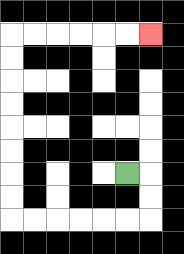{'start': '[5, 7]', 'end': '[6, 1]', 'path_directions': 'R,D,D,L,L,L,L,L,L,U,U,U,U,U,U,U,U,R,R,R,R,R,R', 'path_coordinates': '[[5, 7], [6, 7], [6, 8], [6, 9], [5, 9], [4, 9], [3, 9], [2, 9], [1, 9], [0, 9], [0, 8], [0, 7], [0, 6], [0, 5], [0, 4], [0, 3], [0, 2], [0, 1], [1, 1], [2, 1], [3, 1], [4, 1], [5, 1], [6, 1]]'}